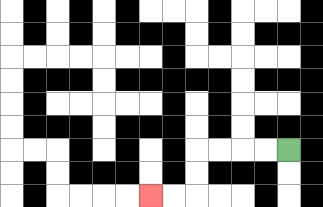{'start': '[12, 6]', 'end': '[6, 8]', 'path_directions': 'L,L,L,L,D,D,L,L', 'path_coordinates': '[[12, 6], [11, 6], [10, 6], [9, 6], [8, 6], [8, 7], [8, 8], [7, 8], [6, 8]]'}